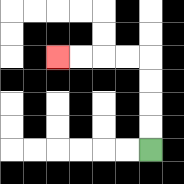{'start': '[6, 6]', 'end': '[2, 2]', 'path_directions': 'U,U,U,U,L,L,L,L', 'path_coordinates': '[[6, 6], [6, 5], [6, 4], [6, 3], [6, 2], [5, 2], [4, 2], [3, 2], [2, 2]]'}